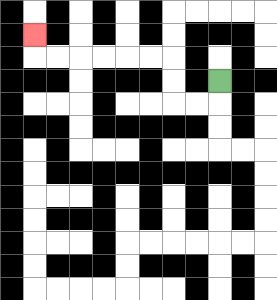{'start': '[9, 3]', 'end': '[1, 1]', 'path_directions': 'D,L,L,U,U,L,L,L,L,L,L,U', 'path_coordinates': '[[9, 3], [9, 4], [8, 4], [7, 4], [7, 3], [7, 2], [6, 2], [5, 2], [4, 2], [3, 2], [2, 2], [1, 2], [1, 1]]'}